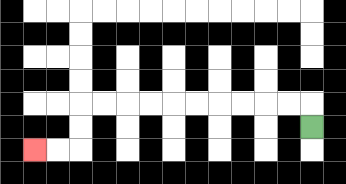{'start': '[13, 5]', 'end': '[1, 6]', 'path_directions': 'U,L,L,L,L,L,L,L,L,L,L,D,D,L,L', 'path_coordinates': '[[13, 5], [13, 4], [12, 4], [11, 4], [10, 4], [9, 4], [8, 4], [7, 4], [6, 4], [5, 4], [4, 4], [3, 4], [3, 5], [3, 6], [2, 6], [1, 6]]'}